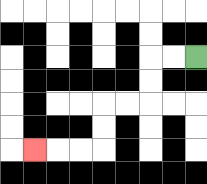{'start': '[8, 2]', 'end': '[1, 6]', 'path_directions': 'L,L,D,D,L,L,D,D,L,L,L', 'path_coordinates': '[[8, 2], [7, 2], [6, 2], [6, 3], [6, 4], [5, 4], [4, 4], [4, 5], [4, 6], [3, 6], [2, 6], [1, 6]]'}